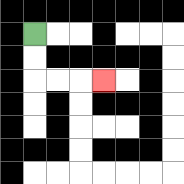{'start': '[1, 1]', 'end': '[4, 3]', 'path_directions': 'D,D,R,R,R', 'path_coordinates': '[[1, 1], [1, 2], [1, 3], [2, 3], [3, 3], [4, 3]]'}